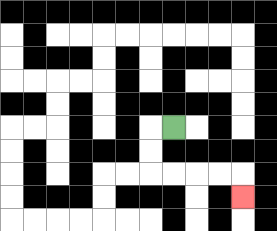{'start': '[7, 5]', 'end': '[10, 8]', 'path_directions': 'L,D,D,R,R,R,R,D', 'path_coordinates': '[[7, 5], [6, 5], [6, 6], [6, 7], [7, 7], [8, 7], [9, 7], [10, 7], [10, 8]]'}